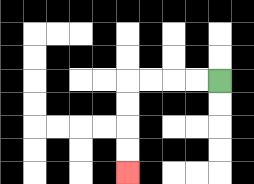{'start': '[9, 3]', 'end': '[5, 7]', 'path_directions': 'L,L,L,L,D,D,D,D', 'path_coordinates': '[[9, 3], [8, 3], [7, 3], [6, 3], [5, 3], [5, 4], [5, 5], [5, 6], [5, 7]]'}